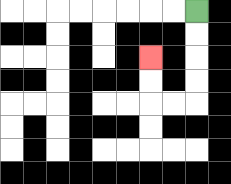{'start': '[8, 0]', 'end': '[6, 2]', 'path_directions': 'D,D,D,D,L,L,U,U', 'path_coordinates': '[[8, 0], [8, 1], [8, 2], [8, 3], [8, 4], [7, 4], [6, 4], [6, 3], [6, 2]]'}